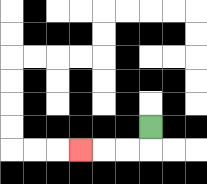{'start': '[6, 5]', 'end': '[3, 6]', 'path_directions': 'D,L,L,L', 'path_coordinates': '[[6, 5], [6, 6], [5, 6], [4, 6], [3, 6]]'}